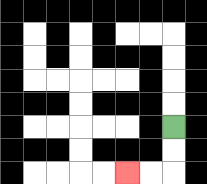{'start': '[7, 5]', 'end': '[5, 7]', 'path_directions': 'D,D,L,L', 'path_coordinates': '[[7, 5], [7, 6], [7, 7], [6, 7], [5, 7]]'}